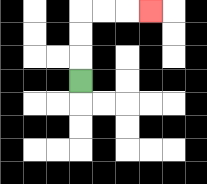{'start': '[3, 3]', 'end': '[6, 0]', 'path_directions': 'U,U,U,R,R,R', 'path_coordinates': '[[3, 3], [3, 2], [3, 1], [3, 0], [4, 0], [5, 0], [6, 0]]'}